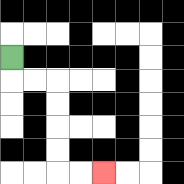{'start': '[0, 2]', 'end': '[4, 7]', 'path_directions': 'D,R,R,D,D,D,D,R,R', 'path_coordinates': '[[0, 2], [0, 3], [1, 3], [2, 3], [2, 4], [2, 5], [2, 6], [2, 7], [3, 7], [4, 7]]'}